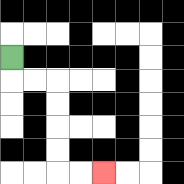{'start': '[0, 2]', 'end': '[4, 7]', 'path_directions': 'D,R,R,D,D,D,D,R,R', 'path_coordinates': '[[0, 2], [0, 3], [1, 3], [2, 3], [2, 4], [2, 5], [2, 6], [2, 7], [3, 7], [4, 7]]'}